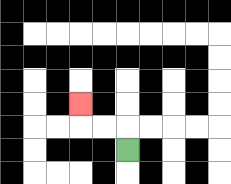{'start': '[5, 6]', 'end': '[3, 4]', 'path_directions': 'U,L,L,U', 'path_coordinates': '[[5, 6], [5, 5], [4, 5], [3, 5], [3, 4]]'}